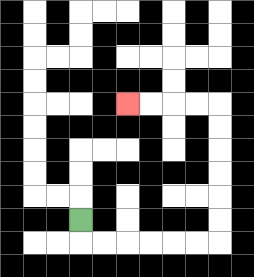{'start': '[3, 9]', 'end': '[5, 4]', 'path_directions': 'D,R,R,R,R,R,R,U,U,U,U,U,U,L,L,L,L', 'path_coordinates': '[[3, 9], [3, 10], [4, 10], [5, 10], [6, 10], [7, 10], [8, 10], [9, 10], [9, 9], [9, 8], [9, 7], [9, 6], [9, 5], [9, 4], [8, 4], [7, 4], [6, 4], [5, 4]]'}